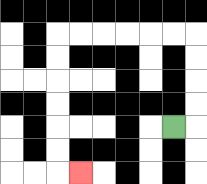{'start': '[7, 5]', 'end': '[3, 7]', 'path_directions': 'R,U,U,U,U,L,L,L,L,L,L,D,D,D,D,D,D,R', 'path_coordinates': '[[7, 5], [8, 5], [8, 4], [8, 3], [8, 2], [8, 1], [7, 1], [6, 1], [5, 1], [4, 1], [3, 1], [2, 1], [2, 2], [2, 3], [2, 4], [2, 5], [2, 6], [2, 7], [3, 7]]'}